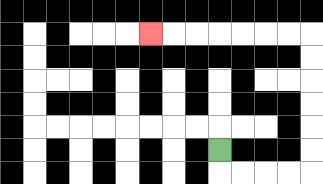{'start': '[9, 6]', 'end': '[6, 1]', 'path_directions': 'D,R,R,R,R,U,U,U,U,U,U,L,L,L,L,L,L,L', 'path_coordinates': '[[9, 6], [9, 7], [10, 7], [11, 7], [12, 7], [13, 7], [13, 6], [13, 5], [13, 4], [13, 3], [13, 2], [13, 1], [12, 1], [11, 1], [10, 1], [9, 1], [8, 1], [7, 1], [6, 1]]'}